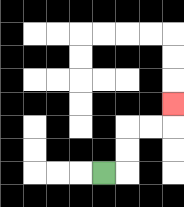{'start': '[4, 7]', 'end': '[7, 4]', 'path_directions': 'R,U,U,R,R,U', 'path_coordinates': '[[4, 7], [5, 7], [5, 6], [5, 5], [6, 5], [7, 5], [7, 4]]'}